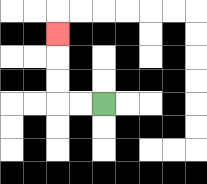{'start': '[4, 4]', 'end': '[2, 1]', 'path_directions': 'L,L,U,U,U', 'path_coordinates': '[[4, 4], [3, 4], [2, 4], [2, 3], [2, 2], [2, 1]]'}